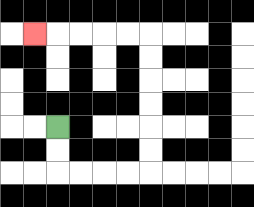{'start': '[2, 5]', 'end': '[1, 1]', 'path_directions': 'D,D,R,R,R,R,U,U,U,U,U,U,L,L,L,L,L', 'path_coordinates': '[[2, 5], [2, 6], [2, 7], [3, 7], [4, 7], [5, 7], [6, 7], [6, 6], [6, 5], [6, 4], [6, 3], [6, 2], [6, 1], [5, 1], [4, 1], [3, 1], [2, 1], [1, 1]]'}